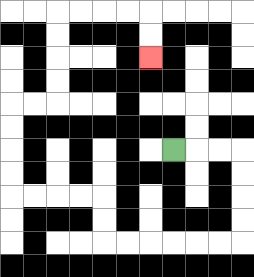{'start': '[7, 6]', 'end': '[6, 2]', 'path_directions': 'R,R,R,D,D,D,D,L,L,L,L,L,L,U,U,L,L,L,L,U,U,U,U,R,R,U,U,U,U,R,R,R,R,D,D', 'path_coordinates': '[[7, 6], [8, 6], [9, 6], [10, 6], [10, 7], [10, 8], [10, 9], [10, 10], [9, 10], [8, 10], [7, 10], [6, 10], [5, 10], [4, 10], [4, 9], [4, 8], [3, 8], [2, 8], [1, 8], [0, 8], [0, 7], [0, 6], [0, 5], [0, 4], [1, 4], [2, 4], [2, 3], [2, 2], [2, 1], [2, 0], [3, 0], [4, 0], [5, 0], [6, 0], [6, 1], [6, 2]]'}